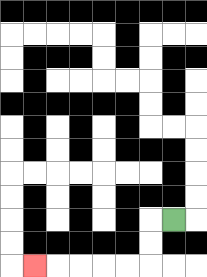{'start': '[7, 9]', 'end': '[1, 11]', 'path_directions': 'L,D,D,L,L,L,L,L', 'path_coordinates': '[[7, 9], [6, 9], [6, 10], [6, 11], [5, 11], [4, 11], [3, 11], [2, 11], [1, 11]]'}